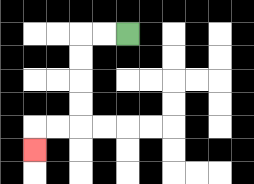{'start': '[5, 1]', 'end': '[1, 6]', 'path_directions': 'L,L,D,D,D,D,L,L,D', 'path_coordinates': '[[5, 1], [4, 1], [3, 1], [3, 2], [3, 3], [3, 4], [3, 5], [2, 5], [1, 5], [1, 6]]'}